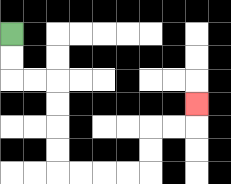{'start': '[0, 1]', 'end': '[8, 4]', 'path_directions': 'D,D,R,R,D,D,D,D,R,R,R,R,U,U,R,R,U', 'path_coordinates': '[[0, 1], [0, 2], [0, 3], [1, 3], [2, 3], [2, 4], [2, 5], [2, 6], [2, 7], [3, 7], [4, 7], [5, 7], [6, 7], [6, 6], [6, 5], [7, 5], [8, 5], [8, 4]]'}